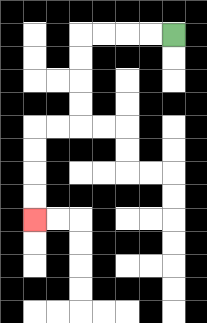{'start': '[7, 1]', 'end': '[1, 9]', 'path_directions': 'L,L,L,L,D,D,D,D,L,L,D,D,D,D', 'path_coordinates': '[[7, 1], [6, 1], [5, 1], [4, 1], [3, 1], [3, 2], [3, 3], [3, 4], [3, 5], [2, 5], [1, 5], [1, 6], [1, 7], [1, 8], [1, 9]]'}